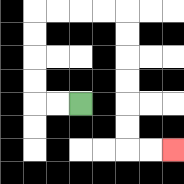{'start': '[3, 4]', 'end': '[7, 6]', 'path_directions': 'L,L,U,U,U,U,R,R,R,R,D,D,D,D,D,D,R,R', 'path_coordinates': '[[3, 4], [2, 4], [1, 4], [1, 3], [1, 2], [1, 1], [1, 0], [2, 0], [3, 0], [4, 0], [5, 0], [5, 1], [5, 2], [5, 3], [5, 4], [5, 5], [5, 6], [6, 6], [7, 6]]'}